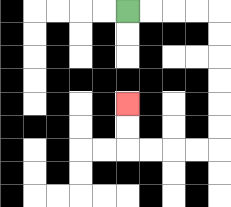{'start': '[5, 0]', 'end': '[5, 4]', 'path_directions': 'R,R,R,R,D,D,D,D,D,D,L,L,L,L,U,U', 'path_coordinates': '[[5, 0], [6, 0], [7, 0], [8, 0], [9, 0], [9, 1], [9, 2], [9, 3], [9, 4], [9, 5], [9, 6], [8, 6], [7, 6], [6, 6], [5, 6], [5, 5], [5, 4]]'}